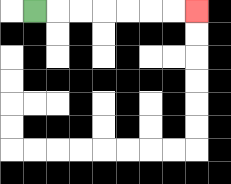{'start': '[1, 0]', 'end': '[8, 0]', 'path_directions': 'R,R,R,R,R,R,R', 'path_coordinates': '[[1, 0], [2, 0], [3, 0], [4, 0], [5, 0], [6, 0], [7, 0], [8, 0]]'}